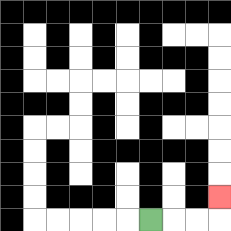{'start': '[6, 9]', 'end': '[9, 8]', 'path_directions': 'R,R,R,U', 'path_coordinates': '[[6, 9], [7, 9], [8, 9], [9, 9], [9, 8]]'}